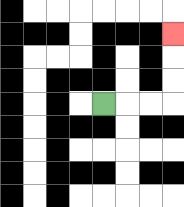{'start': '[4, 4]', 'end': '[7, 1]', 'path_directions': 'R,R,R,U,U,U', 'path_coordinates': '[[4, 4], [5, 4], [6, 4], [7, 4], [7, 3], [7, 2], [7, 1]]'}